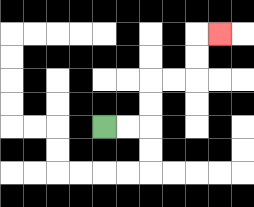{'start': '[4, 5]', 'end': '[9, 1]', 'path_directions': 'R,R,U,U,R,R,U,U,R', 'path_coordinates': '[[4, 5], [5, 5], [6, 5], [6, 4], [6, 3], [7, 3], [8, 3], [8, 2], [8, 1], [9, 1]]'}